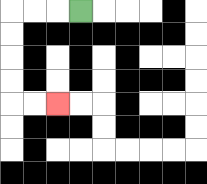{'start': '[3, 0]', 'end': '[2, 4]', 'path_directions': 'L,L,L,D,D,D,D,R,R', 'path_coordinates': '[[3, 0], [2, 0], [1, 0], [0, 0], [0, 1], [0, 2], [0, 3], [0, 4], [1, 4], [2, 4]]'}